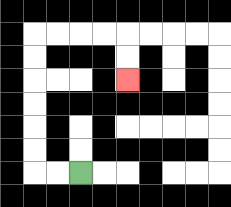{'start': '[3, 7]', 'end': '[5, 3]', 'path_directions': 'L,L,U,U,U,U,U,U,R,R,R,R,D,D', 'path_coordinates': '[[3, 7], [2, 7], [1, 7], [1, 6], [1, 5], [1, 4], [1, 3], [1, 2], [1, 1], [2, 1], [3, 1], [4, 1], [5, 1], [5, 2], [5, 3]]'}